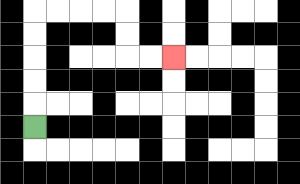{'start': '[1, 5]', 'end': '[7, 2]', 'path_directions': 'U,U,U,U,U,R,R,R,R,D,D,R,R', 'path_coordinates': '[[1, 5], [1, 4], [1, 3], [1, 2], [1, 1], [1, 0], [2, 0], [3, 0], [4, 0], [5, 0], [5, 1], [5, 2], [6, 2], [7, 2]]'}